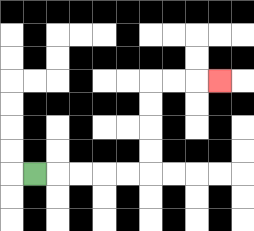{'start': '[1, 7]', 'end': '[9, 3]', 'path_directions': 'R,R,R,R,R,U,U,U,U,R,R,R', 'path_coordinates': '[[1, 7], [2, 7], [3, 7], [4, 7], [5, 7], [6, 7], [6, 6], [6, 5], [6, 4], [6, 3], [7, 3], [8, 3], [9, 3]]'}